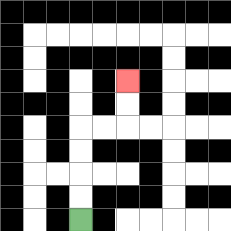{'start': '[3, 9]', 'end': '[5, 3]', 'path_directions': 'U,U,U,U,R,R,U,U', 'path_coordinates': '[[3, 9], [3, 8], [3, 7], [3, 6], [3, 5], [4, 5], [5, 5], [5, 4], [5, 3]]'}